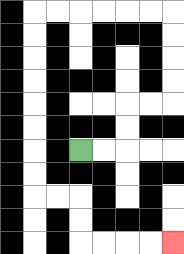{'start': '[3, 6]', 'end': '[7, 10]', 'path_directions': 'R,R,U,U,R,R,U,U,U,U,L,L,L,L,L,L,D,D,D,D,D,D,D,D,R,R,D,D,R,R,R,R', 'path_coordinates': '[[3, 6], [4, 6], [5, 6], [5, 5], [5, 4], [6, 4], [7, 4], [7, 3], [7, 2], [7, 1], [7, 0], [6, 0], [5, 0], [4, 0], [3, 0], [2, 0], [1, 0], [1, 1], [1, 2], [1, 3], [1, 4], [1, 5], [1, 6], [1, 7], [1, 8], [2, 8], [3, 8], [3, 9], [3, 10], [4, 10], [5, 10], [6, 10], [7, 10]]'}